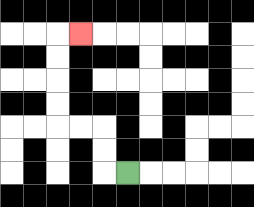{'start': '[5, 7]', 'end': '[3, 1]', 'path_directions': 'L,U,U,L,L,U,U,U,U,R', 'path_coordinates': '[[5, 7], [4, 7], [4, 6], [4, 5], [3, 5], [2, 5], [2, 4], [2, 3], [2, 2], [2, 1], [3, 1]]'}